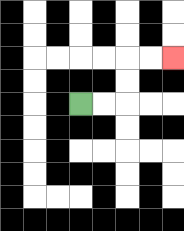{'start': '[3, 4]', 'end': '[7, 2]', 'path_directions': 'R,R,U,U,R,R', 'path_coordinates': '[[3, 4], [4, 4], [5, 4], [5, 3], [5, 2], [6, 2], [7, 2]]'}